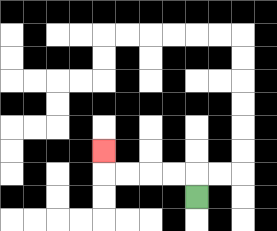{'start': '[8, 8]', 'end': '[4, 6]', 'path_directions': 'U,L,L,L,L,U', 'path_coordinates': '[[8, 8], [8, 7], [7, 7], [6, 7], [5, 7], [4, 7], [4, 6]]'}